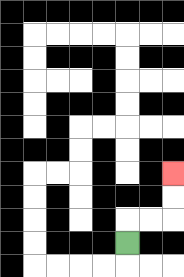{'start': '[5, 10]', 'end': '[7, 7]', 'path_directions': 'U,R,R,U,U', 'path_coordinates': '[[5, 10], [5, 9], [6, 9], [7, 9], [7, 8], [7, 7]]'}